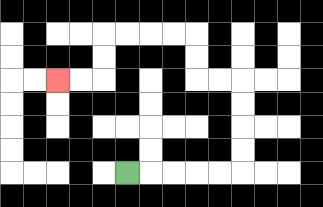{'start': '[5, 7]', 'end': '[2, 3]', 'path_directions': 'R,R,R,R,R,U,U,U,U,L,L,U,U,L,L,L,L,D,D,L,L', 'path_coordinates': '[[5, 7], [6, 7], [7, 7], [8, 7], [9, 7], [10, 7], [10, 6], [10, 5], [10, 4], [10, 3], [9, 3], [8, 3], [8, 2], [8, 1], [7, 1], [6, 1], [5, 1], [4, 1], [4, 2], [4, 3], [3, 3], [2, 3]]'}